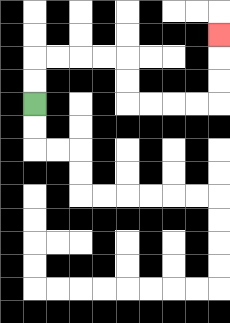{'start': '[1, 4]', 'end': '[9, 1]', 'path_directions': 'U,U,R,R,R,R,D,D,R,R,R,R,U,U,U', 'path_coordinates': '[[1, 4], [1, 3], [1, 2], [2, 2], [3, 2], [4, 2], [5, 2], [5, 3], [5, 4], [6, 4], [7, 4], [8, 4], [9, 4], [9, 3], [9, 2], [9, 1]]'}